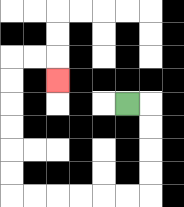{'start': '[5, 4]', 'end': '[2, 3]', 'path_directions': 'R,D,D,D,D,L,L,L,L,L,L,U,U,U,U,U,U,R,R,D', 'path_coordinates': '[[5, 4], [6, 4], [6, 5], [6, 6], [6, 7], [6, 8], [5, 8], [4, 8], [3, 8], [2, 8], [1, 8], [0, 8], [0, 7], [0, 6], [0, 5], [0, 4], [0, 3], [0, 2], [1, 2], [2, 2], [2, 3]]'}